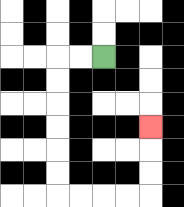{'start': '[4, 2]', 'end': '[6, 5]', 'path_directions': 'L,L,D,D,D,D,D,D,R,R,R,R,U,U,U', 'path_coordinates': '[[4, 2], [3, 2], [2, 2], [2, 3], [2, 4], [2, 5], [2, 6], [2, 7], [2, 8], [3, 8], [4, 8], [5, 8], [6, 8], [6, 7], [6, 6], [6, 5]]'}